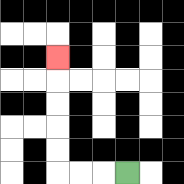{'start': '[5, 7]', 'end': '[2, 2]', 'path_directions': 'L,L,L,U,U,U,U,U', 'path_coordinates': '[[5, 7], [4, 7], [3, 7], [2, 7], [2, 6], [2, 5], [2, 4], [2, 3], [2, 2]]'}